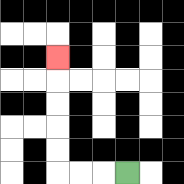{'start': '[5, 7]', 'end': '[2, 2]', 'path_directions': 'L,L,L,U,U,U,U,U', 'path_coordinates': '[[5, 7], [4, 7], [3, 7], [2, 7], [2, 6], [2, 5], [2, 4], [2, 3], [2, 2]]'}